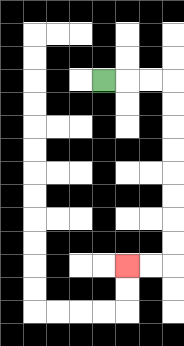{'start': '[4, 3]', 'end': '[5, 11]', 'path_directions': 'R,R,R,D,D,D,D,D,D,D,D,L,L', 'path_coordinates': '[[4, 3], [5, 3], [6, 3], [7, 3], [7, 4], [7, 5], [7, 6], [7, 7], [7, 8], [7, 9], [7, 10], [7, 11], [6, 11], [5, 11]]'}